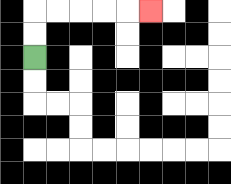{'start': '[1, 2]', 'end': '[6, 0]', 'path_directions': 'U,U,R,R,R,R,R', 'path_coordinates': '[[1, 2], [1, 1], [1, 0], [2, 0], [3, 0], [4, 0], [5, 0], [6, 0]]'}